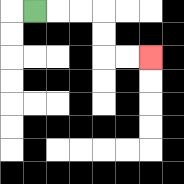{'start': '[1, 0]', 'end': '[6, 2]', 'path_directions': 'R,R,R,D,D,R,R', 'path_coordinates': '[[1, 0], [2, 0], [3, 0], [4, 0], [4, 1], [4, 2], [5, 2], [6, 2]]'}